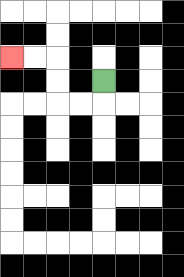{'start': '[4, 3]', 'end': '[0, 2]', 'path_directions': 'D,L,L,U,U,L,L', 'path_coordinates': '[[4, 3], [4, 4], [3, 4], [2, 4], [2, 3], [2, 2], [1, 2], [0, 2]]'}